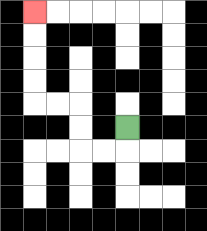{'start': '[5, 5]', 'end': '[1, 0]', 'path_directions': 'D,L,L,U,U,L,L,U,U,U,U', 'path_coordinates': '[[5, 5], [5, 6], [4, 6], [3, 6], [3, 5], [3, 4], [2, 4], [1, 4], [1, 3], [1, 2], [1, 1], [1, 0]]'}